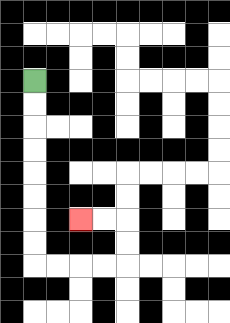{'start': '[1, 3]', 'end': '[3, 9]', 'path_directions': 'D,D,D,D,D,D,D,D,R,R,R,R,U,U,L,L', 'path_coordinates': '[[1, 3], [1, 4], [1, 5], [1, 6], [1, 7], [1, 8], [1, 9], [1, 10], [1, 11], [2, 11], [3, 11], [4, 11], [5, 11], [5, 10], [5, 9], [4, 9], [3, 9]]'}